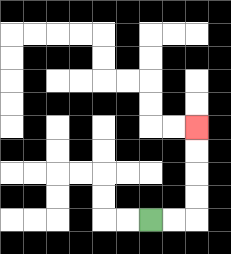{'start': '[6, 9]', 'end': '[8, 5]', 'path_directions': 'R,R,U,U,U,U', 'path_coordinates': '[[6, 9], [7, 9], [8, 9], [8, 8], [8, 7], [8, 6], [8, 5]]'}